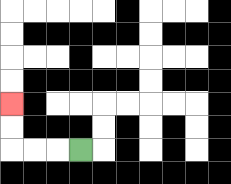{'start': '[3, 6]', 'end': '[0, 4]', 'path_directions': 'L,L,L,U,U', 'path_coordinates': '[[3, 6], [2, 6], [1, 6], [0, 6], [0, 5], [0, 4]]'}